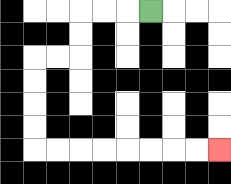{'start': '[6, 0]', 'end': '[9, 6]', 'path_directions': 'L,L,L,D,D,L,L,D,D,D,D,R,R,R,R,R,R,R,R', 'path_coordinates': '[[6, 0], [5, 0], [4, 0], [3, 0], [3, 1], [3, 2], [2, 2], [1, 2], [1, 3], [1, 4], [1, 5], [1, 6], [2, 6], [3, 6], [4, 6], [5, 6], [6, 6], [7, 6], [8, 6], [9, 6]]'}